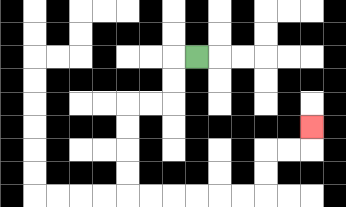{'start': '[8, 2]', 'end': '[13, 5]', 'path_directions': 'L,D,D,L,L,D,D,D,D,R,R,R,R,R,R,U,U,R,R,U', 'path_coordinates': '[[8, 2], [7, 2], [7, 3], [7, 4], [6, 4], [5, 4], [5, 5], [5, 6], [5, 7], [5, 8], [6, 8], [7, 8], [8, 8], [9, 8], [10, 8], [11, 8], [11, 7], [11, 6], [12, 6], [13, 6], [13, 5]]'}